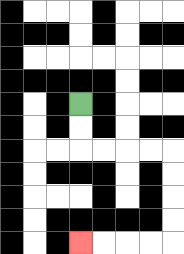{'start': '[3, 4]', 'end': '[3, 10]', 'path_directions': 'D,D,R,R,R,R,D,D,D,D,L,L,L,L', 'path_coordinates': '[[3, 4], [3, 5], [3, 6], [4, 6], [5, 6], [6, 6], [7, 6], [7, 7], [7, 8], [7, 9], [7, 10], [6, 10], [5, 10], [4, 10], [3, 10]]'}